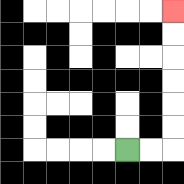{'start': '[5, 6]', 'end': '[7, 0]', 'path_directions': 'R,R,U,U,U,U,U,U', 'path_coordinates': '[[5, 6], [6, 6], [7, 6], [7, 5], [7, 4], [7, 3], [7, 2], [7, 1], [7, 0]]'}